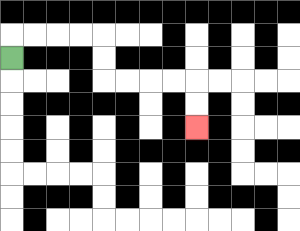{'start': '[0, 2]', 'end': '[8, 5]', 'path_directions': 'U,R,R,R,R,D,D,R,R,R,R,D,D', 'path_coordinates': '[[0, 2], [0, 1], [1, 1], [2, 1], [3, 1], [4, 1], [4, 2], [4, 3], [5, 3], [6, 3], [7, 3], [8, 3], [8, 4], [8, 5]]'}